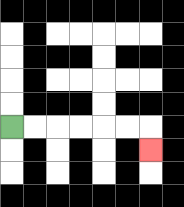{'start': '[0, 5]', 'end': '[6, 6]', 'path_directions': 'R,R,R,R,R,R,D', 'path_coordinates': '[[0, 5], [1, 5], [2, 5], [3, 5], [4, 5], [5, 5], [6, 5], [6, 6]]'}